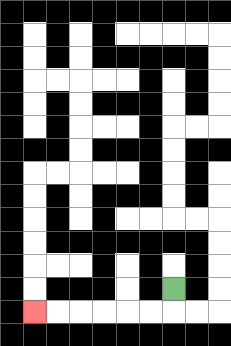{'start': '[7, 12]', 'end': '[1, 13]', 'path_directions': 'D,L,L,L,L,L,L', 'path_coordinates': '[[7, 12], [7, 13], [6, 13], [5, 13], [4, 13], [3, 13], [2, 13], [1, 13]]'}